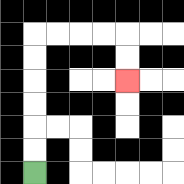{'start': '[1, 7]', 'end': '[5, 3]', 'path_directions': 'U,U,U,U,U,U,R,R,R,R,D,D', 'path_coordinates': '[[1, 7], [1, 6], [1, 5], [1, 4], [1, 3], [1, 2], [1, 1], [2, 1], [3, 1], [4, 1], [5, 1], [5, 2], [5, 3]]'}